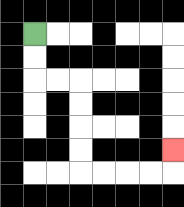{'start': '[1, 1]', 'end': '[7, 6]', 'path_directions': 'D,D,R,R,D,D,D,D,R,R,R,R,U', 'path_coordinates': '[[1, 1], [1, 2], [1, 3], [2, 3], [3, 3], [3, 4], [3, 5], [3, 6], [3, 7], [4, 7], [5, 7], [6, 7], [7, 7], [7, 6]]'}